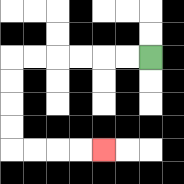{'start': '[6, 2]', 'end': '[4, 6]', 'path_directions': 'L,L,L,L,L,L,D,D,D,D,R,R,R,R', 'path_coordinates': '[[6, 2], [5, 2], [4, 2], [3, 2], [2, 2], [1, 2], [0, 2], [0, 3], [0, 4], [0, 5], [0, 6], [1, 6], [2, 6], [3, 6], [4, 6]]'}